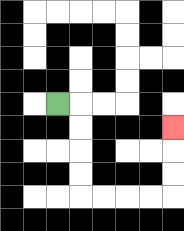{'start': '[2, 4]', 'end': '[7, 5]', 'path_directions': 'R,D,D,D,D,R,R,R,R,U,U,U', 'path_coordinates': '[[2, 4], [3, 4], [3, 5], [3, 6], [3, 7], [3, 8], [4, 8], [5, 8], [6, 8], [7, 8], [7, 7], [7, 6], [7, 5]]'}